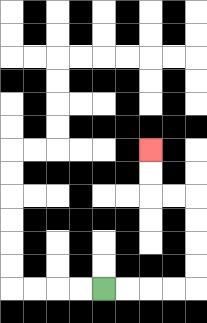{'start': '[4, 12]', 'end': '[6, 6]', 'path_directions': 'R,R,R,R,U,U,U,U,L,L,U,U', 'path_coordinates': '[[4, 12], [5, 12], [6, 12], [7, 12], [8, 12], [8, 11], [8, 10], [8, 9], [8, 8], [7, 8], [6, 8], [6, 7], [6, 6]]'}